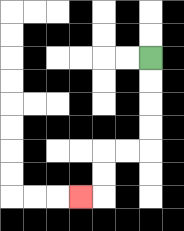{'start': '[6, 2]', 'end': '[3, 8]', 'path_directions': 'D,D,D,D,L,L,D,D,L', 'path_coordinates': '[[6, 2], [6, 3], [6, 4], [6, 5], [6, 6], [5, 6], [4, 6], [4, 7], [4, 8], [3, 8]]'}